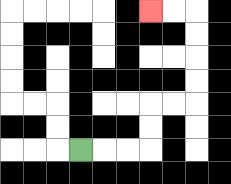{'start': '[3, 6]', 'end': '[6, 0]', 'path_directions': 'R,R,R,U,U,R,R,U,U,U,U,L,L', 'path_coordinates': '[[3, 6], [4, 6], [5, 6], [6, 6], [6, 5], [6, 4], [7, 4], [8, 4], [8, 3], [8, 2], [8, 1], [8, 0], [7, 0], [6, 0]]'}